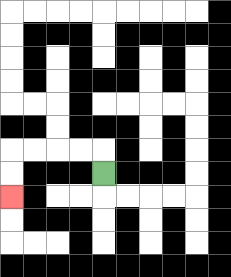{'start': '[4, 7]', 'end': '[0, 8]', 'path_directions': 'U,L,L,L,L,D,D', 'path_coordinates': '[[4, 7], [4, 6], [3, 6], [2, 6], [1, 6], [0, 6], [0, 7], [0, 8]]'}